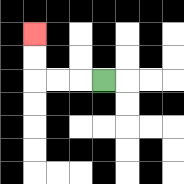{'start': '[4, 3]', 'end': '[1, 1]', 'path_directions': 'L,L,L,U,U', 'path_coordinates': '[[4, 3], [3, 3], [2, 3], [1, 3], [1, 2], [1, 1]]'}